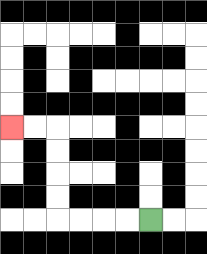{'start': '[6, 9]', 'end': '[0, 5]', 'path_directions': 'L,L,L,L,U,U,U,U,L,L', 'path_coordinates': '[[6, 9], [5, 9], [4, 9], [3, 9], [2, 9], [2, 8], [2, 7], [2, 6], [2, 5], [1, 5], [0, 5]]'}